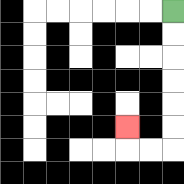{'start': '[7, 0]', 'end': '[5, 5]', 'path_directions': 'D,D,D,D,D,D,L,L,U', 'path_coordinates': '[[7, 0], [7, 1], [7, 2], [7, 3], [7, 4], [7, 5], [7, 6], [6, 6], [5, 6], [5, 5]]'}